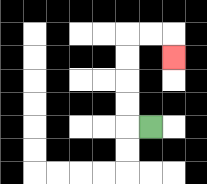{'start': '[6, 5]', 'end': '[7, 2]', 'path_directions': 'L,U,U,U,U,R,R,D', 'path_coordinates': '[[6, 5], [5, 5], [5, 4], [5, 3], [5, 2], [5, 1], [6, 1], [7, 1], [7, 2]]'}